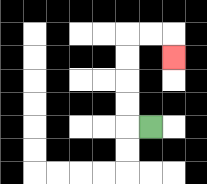{'start': '[6, 5]', 'end': '[7, 2]', 'path_directions': 'L,U,U,U,U,R,R,D', 'path_coordinates': '[[6, 5], [5, 5], [5, 4], [5, 3], [5, 2], [5, 1], [6, 1], [7, 1], [7, 2]]'}